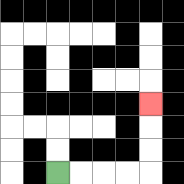{'start': '[2, 7]', 'end': '[6, 4]', 'path_directions': 'R,R,R,R,U,U,U', 'path_coordinates': '[[2, 7], [3, 7], [4, 7], [5, 7], [6, 7], [6, 6], [6, 5], [6, 4]]'}